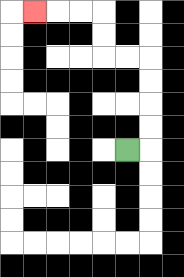{'start': '[5, 6]', 'end': '[1, 0]', 'path_directions': 'R,U,U,U,U,L,L,U,U,L,L,L', 'path_coordinates': '[[5, 6], [6, 6], [6, 5], [6, 4], [6, 3], [6, 2], [5, 2], [4, 2], [4, 1], [4, 0], [3, 0], [2, 0], [1, 0]]'}